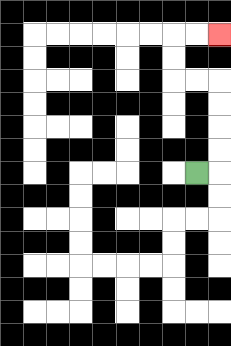{'start': '[8, 7]', 'end': '[9, 1]', 'path_directions': 'R,U,U,U,U,L,L,U,U,R,R', 'path_coordinates': '[[8, 7], [9, 7], [9, 6], [9, 5], [9, 4], [9, 3], [8, 3], [7, 3], [7, 2], [7, 1], [8, 1], [9, 1]]'}